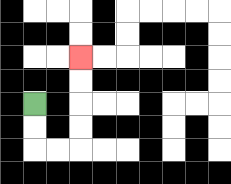{'start': '[1, 4]', 'end': '[3, 2]', 'path_directions': 'D,D,R,R,U,U,U,U', 'path_coordinates': '[[1, 4], [1, 5], [1, 6], [2, 6], [3, 6], [3, 5], [3, 4], [3, 3], [3, 2]]'}